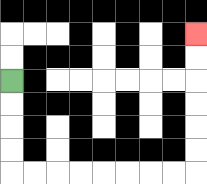{'start': '[0, 3]', 'end': '[8, 1]', 'path_directions': 'D,D,D,D,R,R,R,R,R,R,R,R,U,U,U,U,U,U', 'path_coordinates': '[[0, 3], [0, 4], [0, 5], [0, 6], [0, 7], [1, 7], [2, 7], [3, 7], [4, 7], [5, 7], [6, 7], [7, 7], [8, 7], [8, 6], [8, 5], [8, 4], [8, 3], [8, 2], [8, 1]]'}